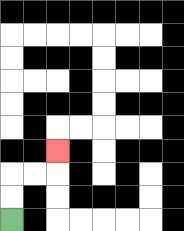{'start': '[0, 9]', 'end': '[2, 6]', 'path_directions': 'U,U,R,R,U', 'path_coordinates': '[[0, 9], [0, 8], [0, 7], [1, 7], [2, 7], [2, 6]]'}